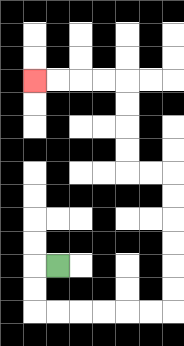{'start': '[2, 11]', 'end': '[1, 3]', 'path_directions': 'L,D,D,R,R,R,R,R,R,U,U,U,U,U,U,L,L,U,U,U,U,L,L,L,L', 'path_coordinates': '[[2, 11], [1, 11], [1, 12], [1, 13], [2, 13], [3, 13], [4, 13], [5, 13], [6, 13], [7, 13], [7, 12], [7, 11], [7, 10], [7, 9], [7, 8], [7, 7], [6, 7], [5, 7], [5, 6], [5, 5], [5, 4], [5, 3], [4, 3], [3, 3], [2, 3], [1, 3]]'}